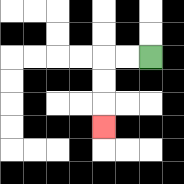{'start': '[6, 2]', 'end': '[4, 5]', 'path_directions': 'L,L,D,D,D', 'path_coordinates': '[[6, 2], [5, 2], [4, 2], [4, 3], [4, 4], [4, 5]]'}